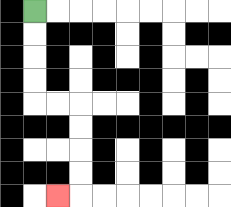{'start': '[1, 0]', 'end': '[2, 8]', 'path_directions': 'D,D,D,D,R,R,D,D,D,D,L', 'path_coordinates': '[[1, 0], [1, 1], [1, 2], [1, 3], [1, 4], [2, 4], [3, 4], [3, 5], [3, 6], [3, 7], [3, 8], [2, 8]]'}